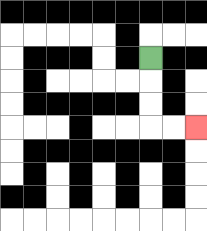{'start': '[6, 2]', 'end': '[8, 5]', 'path_directions': 'D,D,D,R,R', 'path_coordinates': '[[6, 2], [6, 3], [6, 4], [6, 5], [7, 5], [8, 5]]'}